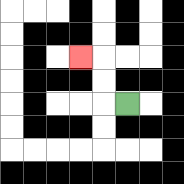{'start': '[5, 4]', 'end': '[3, 2]', 'path_directions': 'L,U,U,L', 'path_coordinates': '[[5, 4], [4, 4], [4, 3], [4, 2], [3, 2]]'}